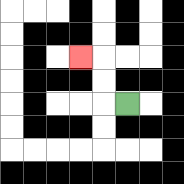{'start': '[5, 4]', 'end': '[3, 2]', 'path_directions': 'L,U,U,L', 'path_coordinates': '[[5, 4], [4, 4], [4, 3], [4, 2], [3, 2]]'}